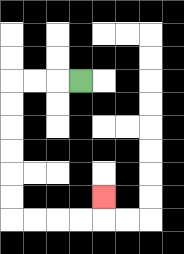{'start': '[3, 3]', 'end': '[4, 8]', 'path_directions': 'L,L,L,D,D,D,D,D,D,R,R,R,R,U', 'path_coordinates': '[[3, 3], [2, 3], [1, 3], [0, 3], [0, 4], [0, 5], [0, 6], [0, 7], [0, 8], [0, 9], [1, 9], [2, 9], [3, 9], [4, 9], [4, 8]]'}